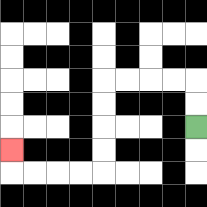{'start': '[8, 5]', 'end': '[0, 6]', 'path_directions': 'U,U,L,L,L,L,D,D,D,D,L,L,L,L,U', 'path_coordinates': '[[8, 5], [8, 4], [8, 3], [7, 3], [6, 3], [5, 3], [4, 3], [4, 4], [4, 5], [4, 6], [4, 7], [3, 7], [2, 7], [1, 7], [0, 7], [0, 6]]'}